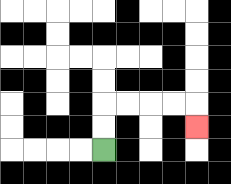{'start': '[4, 6]', 'end': '[8, 5]', 'path_directions': 'U,U,R,R,R,R,D', 'path_coordinates': '[[4, 6], [4, 5], [4, 4], [5, 4], [6, 4], [7, 4], [8, 4], [8, 5]]'}